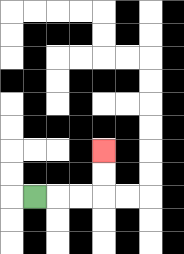{'start': '[1, 8]', 'end': '[4, 6]', 'path_directions': 'R,R,R,U,U', 'path_coordinates': '[[1, 8], [2, 8], [3, 8], [4, 8], [4, 7], [4, 6]]'}